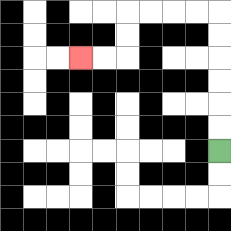{'start': '[9, 6]', 'end': '[3, 2]', 'path_directions': 'U,U,U,U,U,U,L,L,L,L,D,D,L,L', 'path_coordinates': '[[9, 6], [9, 5], [9, 4], [9, 3], [9, 2], [9, 1], [9, 0], [8, 0], [7, 0], [6, 0], [5, 0], [5, 1], [5, 2], [4, 2], [3, 2]]'}